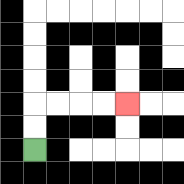{'start': '[1, 6]', 'end': '[5, 4]', 'path_directions': 'U,U,R,R,R,R', 'path_coordinates': '[[1, 6], [1, 5], [1, 4], [2, 4], [3, 4], [4, 4], [5, 4]]'}